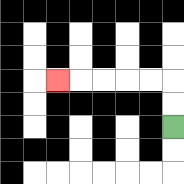{'start': '[7, 5]', 'end': '[2, 3]', 'path_directions': 'U,U,L,L,L,L,L', 'path_coordinates': '[[7, 5], [7, 4], [7, 3], [6, 3], [5, 3], [4, 3], [3, 3], [2, 3]]'}